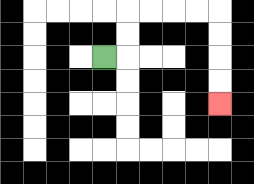{'start': '[4, 2]', 'end': '[9, 4]', 'path_directions': 'R,U,U,R,R,R,R,D,D,D,D', 'path_coordinates': '[[4, 2], [5, 2], [5, 1], [5, 0], [6, 0], [7, 0], [8, 0], [9, 0], [9, 1], [9, 2], [9, 3], [9, 4]]'}